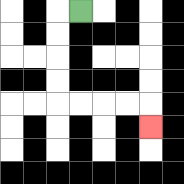{'start': '[3, 0]', 'end': '[6, 5]', 'path_directions': 'L,D,D,D,D,R,R,R,R,D', 'path_coordinates': '[[3, 0], [2, 0], [2, 1], [2, 2], [2, 3], [2, 4], [3, 4], [4, 4], [5, 4], [6, 4], [6, 5]]'}